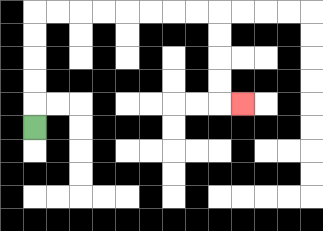{'start': '[1, 5]', 'end': '[10, 4]', 'path_directions': 'U,U,U,U,U,R,R,R,R,R,R,R,R,D,D,D,D,R', 'path_coordinates': '[[1, 5], [1, 4], [1, 3], [1, 2], [1, 1], [1, 0], [2, 0], [3, 0], [4, 0], [5, 0], [6, 0], [7, 0], [8, 0], [9, 0], [9, 1], [9, 2], [9, 3], [9, 4], [10, 4]]'}